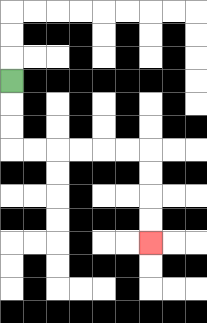{'start': '[0, 3]', 'end': '[6, 10]', 'path_directions': 'D,D,D,R,R,R,R,R,R,D,D,D,D', 'path_coordinates': '[[0, 3], [0, 4], [0, 5], [0, 6], [1, 6], [2, 6], [3, 6], [4, 6], [5, 6], [6, 6], [6, 7], [6, 8], [6, 9], [6, 10]]'}